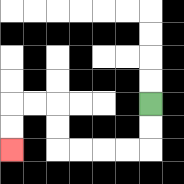{'start': '[6, 4]', 'end': '[0, 6]', 'path_directions': 'D,D,L,L,L,L,U,U,L,L,D,D', 'path_coordinates': '[[6, 4], [6, 5], [6, 6], [5, 6], [4, 6], [3, 6], [2, 6], [2, 5], [2, 4], [1, 4], [0, 4], [0, 5], [0, 6]]'}